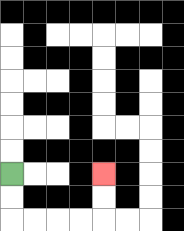{'start': '[0, 7]', 'end': '[4, 7]', 'path_directions': 'D,D,R,R,R,R,U,U', 'path_coordinates': '[[0, 7], [0, 8], [0, 9], [1, 9], [2, 9], [3, 9], [4, 9], [4, 8], [4, 7]]'}